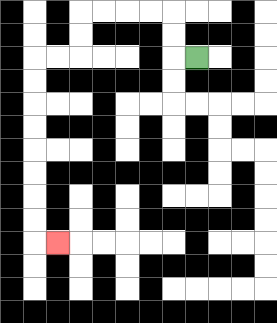{'start': '[8, 2]', 'end': '[2, 10]', 'path_directions': 'L,U,U,L,L,L,L,D,D,L,L,D,D,D,D,D,D,D,D,R', 'path_coordinates': '[[8, 2], [7, 2], [7, 1], [7, 0], [6, 0], [5, 0], [4, 0], [3, 0], [3, 1], [3, 2], [2, 2], [1, 2], [1, 3], [1, 4], [1, 5], [1, 6], [1, 7], [1, 8], [1, 9], [1, 10], [2, 10]]'}